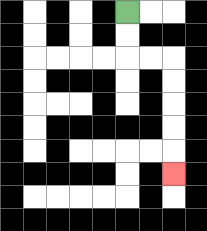{'start': '[5, 0]', 'end': '[7, 7]', 'path_directions': 'D,D,R,R,D,D,D,D,D', 'path_coordinates': '[[5, 0], [5, 1], [5, 2], [6, 2], [7, 2], [7, 3], [7, 4], [7, 5], [7, 6], [7, 7]]'}